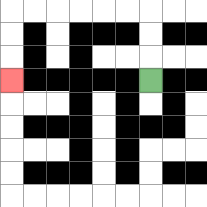{'start': '[6, 3]', 'end': '[0, 3]', 'path_directions': 'U,U,U,L,L,L,L,L,L,D,D,D', 'path_coordinates': '[[6, 3], [6, 2], [6, 1], [6, 0], [5, 0], [4, 0], [3, 0], [2, 0], [1, 0], [0, 0], [0, 1], [0, 2], [0, 3]]'}